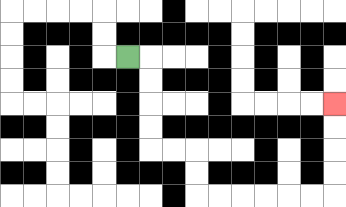{'start': '[5, 2]', 'end': '[14, 4]', 'path_directions': 'R,D,D,D,D,R,R,D,D,R,R,R,R,R,R,U,U,U,U', 'path_coordinates': '[[5, 2], [6, 2], [6, 3], [6, 4], [6, 5], [6, 6], [7, 6], [8, 6], [8, 7], [8, 8], [9, 8], [10, 8], [11, 8], [12, 8], [13, 8], [14, 8], [14, 7], [14, 6], [14, 5], [14, 4]]'}